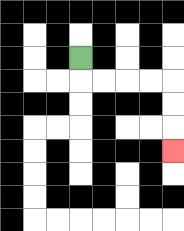{'start': '[3, 2]', 'end': '[7, 6]', 'path_directions': 'D,R,R,R,R,D,D,D', 'path_coordinates': '[[3, 2], [3, 3], [4, 3], [5, 3], [6, 3], [7, 3], [7, 4], [7, 5], [7, 6]]'}